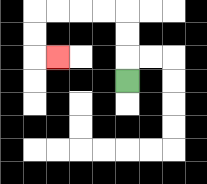{'start': '[5, 3]', 'end': '[2, 2]', 'path_directions': 'U,U,U,L,L,L,L,D,D,R', 'path_coordinates': '[[5, 3], [5, 2], [5, 1], [5, 0], [4, 0], [3, 0], [2, 0], [1, 0], [1, 1], [1, 2], [2, 2]]'}